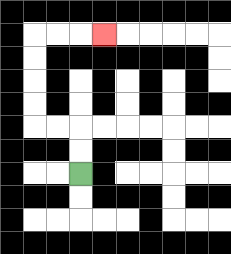{'start': '[3, 7]', 'end': '[4, 1]', 'path_directions': 'U,U,L,L,U,U,U,U,R,R,R', 'path_coordinates': '[[3, 7], [3, 6], [3, 5], [2, 5], [1, 5], [1, 4], [1, 3], [1, 2], [1, 1], [2, 1], [3, 1], [4, 1]]'}